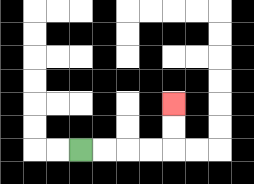{'start': '[3, 6]', 'end': '[7, 4]', 'path_directions': 'R,R,R,R,U,U', 'path_coordinates': '[[3, 6], [4, 6], [5, 6], [6, 6], [7, 6], [7, 5], [7, 4]]'}